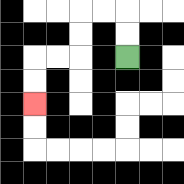{'start': '[5, 2]', 'end': '[1, 4]', 'path_directions': 'U,U,L,L,D,D,L,L,D,D', 'path_coordinates': '[[5, 2], [5, 1], [5, 0], [4, 0], [3, 0], [3, 1], [3, 2], [2, 2], [1, 2], [1, 3], [1, 4]]'}